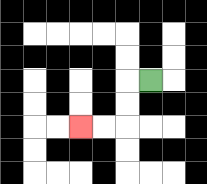{'start': '[6, 3]', 'end': '[3, 5]', 'path_directions': 'L,D,D,L,L', 'path_coordinates': '[[6, 3], [5, 3], [5, 4], [5, 5], [4, 5], [3, 5]]'}